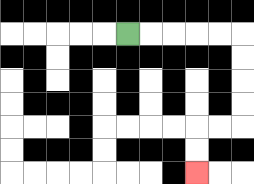{'start': '[5, 1]', 'end': '[8, 7]', 'path_directions': 'R,R,R,R,R,D,D,D,D,L,L,D,D', 'path_coordinates': '[[5, 1], [6, 1], [7, 1], [8, 1], [9, 1], [10, 1], [10, 2], [10, 3], [10, 4], [10, 5], [9, 5], [8, 5], [8, 6], [8, 7]]'}